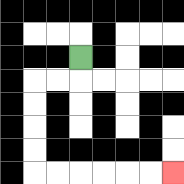{'start': '[3, 2]', 'end': '[7, 7]', 'path_directions': 'D,L,L,D,D,D,D,R,R,R,R,R,R', 'path_coordinates': '[[3, 2], [3, 3], [2, 3], [1, 3], [1, 4], [1, 5], [1, 6], [1, 7], [2, 7], [3, 7], [4, 7], [5, 7], [6, 7], [7, 7]]'}